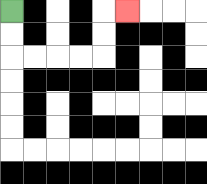{'start': '[0, 0]', 'end': '[5, 0]', 'path_directions': 'D,D,R,R,R,R,U,U,R', 'path_coordinates': '[[0, 0], [0, 1], [0, 2], [1, 2], [2, 2], [3, 2], [4, 2], [4, 1], [4, 0], [5, 0]]'}